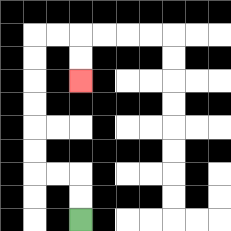{'start': '[3, 9]', 'end': '[3, 3]', 'path_directions': 'U,U,L,L,U,U,U,U,U,U,R,R,D,D', 'path_coordinates': '[[3, 9], [3, 8], [3, 7], [2, 7], [1, 7], [1, 6], [1, 5], [1, 4], [1, 3], [1, 2], [1, 1], [2, 1], [3, 1], [3, 2], [3, 3]]'}